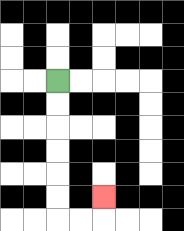{'start': '[2, 3]', 'end': '[4, 8]', 'path_directions': 'D,D,D,D,D,D,R,R,U', 'path_coordinates': '[[2, 3], [2, 4], [2, 5], [2, 6], [2, 7], [2, 8], [2, 9], [3, 9], [4, 9], [4, 8]]'}